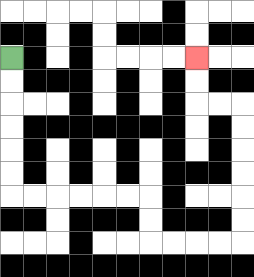{'start': '[0, 2]', 'end': '[8, 2]', 'path_directions': 'D,D,D,D,D,D,R,R,R,R,R,R,D,D,R,R,R,R,U,U,U,U,U,U,L,L,U,U', 'path_coordinates': '[[0, 2], [0, 3], [0, 4], [0, 5], [0, 6], [0, 7], [0, 8], [1, 8], [2, 8], [3, 8], [4, 8], [5, 8], [6, 8], [6, 9], [6, 10], [7, 10], [8, 10], [9, 10], [10, 10], [10, 9], [10, 8], [10, 7], [10, 6], [10, 5], [10, 4], [9, 4], [8, 4], [8, 3], [8, 2]]'}